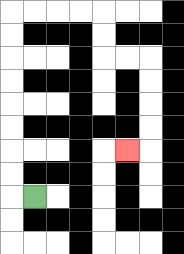{'start': '[1, 8]', 'end': '[5, 6]', 'path_directions': 'L,U,U,U,U,U,U,U,U,R,R,R,R,D,D,R,R,D,D,D,D,L', 'path_coordinates': '[[1, 8], [0, 8], [0, 7], [0, 6], [0, 5], [0, 4], [0, 3], [0, 2], [0, 1], [0, 0], [1, 0], [2, 0], [3, 0], [4, 0], [4, 1], [4, 2], [5, 2], [6, 2], [6, 3], [6, 4], [6, 5], [6, 6], [5, 6]]'}